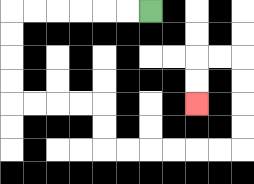{'start': '[6, 0]', 'end': '[8, 4]', 'path_directions': 'L,L,L,L,L,L,D,D,D,D,R,R,R,R,D,D,R,R,R,R,R,R,U,U,U,U,L,L,D,D', 'path_coordinates': '[[6, 0], [5, 0], [4, 0], [3, 0], [2, 0], [1, 0], [0, 0], [0, 1], [0, 2], [0, 3], [0, 4], [1, 4], [2, 4], [3, 4], [4, 4], [4, 5], [4, 6], [5, 6], [6, 6], [7, 6], [8, 6], [9, 6], [10, 6], [10, 5], [10, 4], [10, 3], [10, 2], [9, 2], [8, 2], [8, 3], [8, 4]]'}